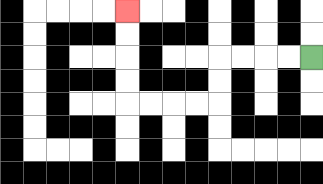{'start': '[13, 2]', 'end': '[5, 0]', 'path_directions': 'L,L,L,L,D,D,L,L,L,L,U,U,U,U', 'path_coordinates': '[[13, 2], [12, 2], [11, 2], [10, 2], [9, 2], [9, 3], [9, 4], [8, 4], [7, 4], [6, 4], [5, 4], [5, 3], [5, 2], [5, 1], [5, 0]]'}